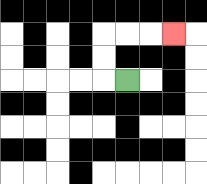{'start': '[5, 3]', 'end': '[7, 1]', 'path_directions': 'L,U,U,R,R,R', 'path_coordinates': '[[5, 3], [4, 3], [4, 2], [4, 1], [5, 1], [6, 1], [7, 1]]'}